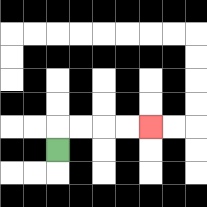{'start': '[2, 6]', 'end': '[6, 5]', 'path_directions': 'U,R,R,R,R', 'path_coordinates': '[[2, 6], [2, 5], [3, 5], [4, 5], [5, 5], [6, 5]]'}